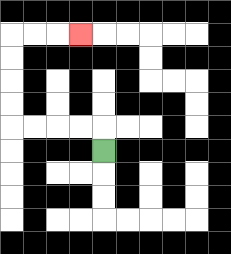{'start': '[4, 6]', 'end': '[3, 1]', 'path_directions': 'U,L,L,L,L,U,U,U,U,R,R,R', 'path_coordinates': '[[4, 6], [4, 5], [3, 5], [2, 5], [1, 5], [0, 5], [0, 4], [0, 3], [0, 2], [0, 1], [1, 1], [2, 1], [3, 1]]'}